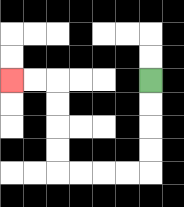{'start': '[6, 3]', 'end': '[0, 3]', 'path_directions': 'D,D,D,D,L,L,L,L,U,U,U,U,L,L', 'path_coordinates': '[[6, 3], [6, 4], [6, 5], [6, 6], [6, 7], [5, 7], [4, 7], [3, 7], [2, 7], [2, 6], [2, 5], [2, 4], [2, 3], [1, 3], [0, 3]]'}